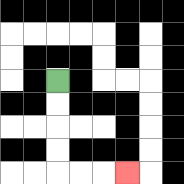{'start': '[2, 3]', 'end': '[5, 7]', 'path_directions': 'D,D,D,D,R,R,R', 'path_coordinates': '[[2, 3], [2, 4], [2, 5], [2, 6], [2, 7], [3, 7], [4, 7], [5, 7]]'}